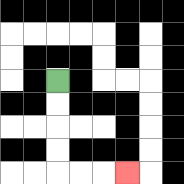{'start': '[2, 3]', 'end': '[5, 7]', 'path_directions': 'D,D,D,D,R,R,R', 'path_coordinates': '[[2, 3], [2, 4], [2, 5], [2, 6], [2, 7], [3, 7], [4, 7], [5, 7]]'}